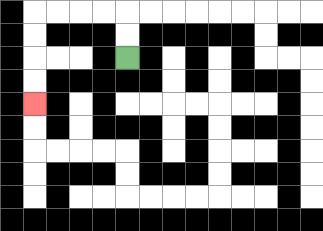{'start': '[5, 2]', 'end': '[1, 4]', 'path_directions': 'U,U,L,L,L,L,D,D,D,D', 'path_coordinates': '[[5, 2], [5, 1], [5, 0], [4, 0], [3, 0], [2, 0], [1, 0], [1, 1], [1, 2], [1, 3], [1, 4]]'}